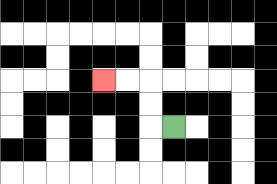{'start': '[7, 5]', 'end': '[4, 3]', 'path_directions': 'L,U,U,L,L', 'path_coordinates': '[[7, 5], [6, 5], [6, 4], [6, 3], [5, 3], [4, 3]]'}